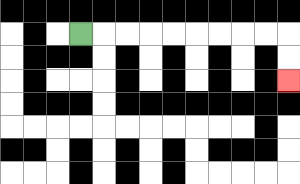{'start': '[3, 1]', 'end': '[12, 3]', 'path_directions': 'R,R,R,R,R,R,R,R,R,D,D', 'path_coordinates': '[[3, 1], [4, 1], [5, 1], [6, 1], [7, 1], [8, 1], [9, 1], [10, 1], [11, 1], [12, 1], [12, 2], [12, 3]]'}